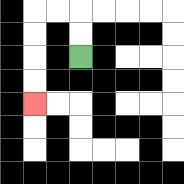{'start': '[3, 2]', 'end': '[1, 4]', 'path_directions': 'U,U,L,L,D,D,D,D', 'path_coordinates': '[[3, 2], [3, 1], [3, 0], [2, 0], [1, 0], [1, 1], [1, 2], [1, 3], [1, 4]]'}